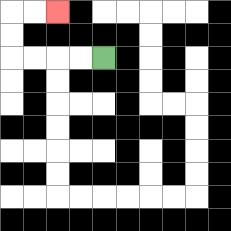{'start': '[4, 2]', 'end': '[2, 0]', 'path_directions': 'L,L,L,L,U,U,R,R', 'path_coordinates': '[[4, 2], [3, 2], [2, 2], [1, 2], [0, 2], [0, 1], [0, 0], [1, 0], [2, 0]]'}